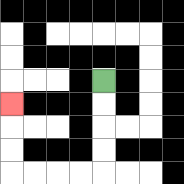{'start': '[4, 3]', 'end': '[0, 4]', 'path_directions': 'D,D,D,D,L,L,L,L,U,U,U', 'path_coordinates': '[[4, 3], [4, 4], [4, 5], [4, 6], [4, 7], [3, 7], [2, 7], [1, 7], [0, 7], [0, 6], [0, 5], [0, 4]]'}